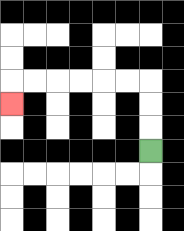{'start': '[6, 6]', 'end': '[0, 4]', 'path_directions': 'U,U,U,L,L,L,L,L,L,D', 'path_coordinates': '[[6, 6], [6, 5], [6, 4], [6, 3], [5, 3], [4, 3], [3, 3], [2, 3], [1, 3], [0, 3], [0, 4]]'}